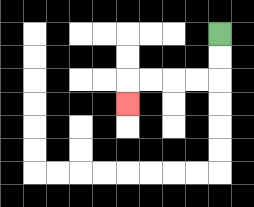{'start': '[9, 1]', 'end': '[5, 4]', 'path_directions': 'D,D,L,L,L,L,D', 'path_coordinates': '[[9, 1], [9, 2], [9, 3], [8, 3], [7, 3], [6, 3], [5, 3], [5, 4]]'}